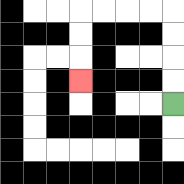{'start': '[7, 4]', 'end': '[3, 3]', 'path_directions': 'U,U,U,U,L,L,L,L,D,D,D', 'path_coordinates': '[[7, 4], [7, 3], [7, 2], [7, 1], [7, 0], [6, 0], [5, 0], [4, 0], [3, 0], [3, 1], [3, 2], [3, 3]]'}